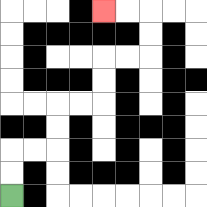{'start': '[0, 8]', 'end': '[4, 0]', 'path_directions': 'U,U,R,R,U,U,R,R,U,U,R,R,U,U,L,L', 'path_coordinates': '[[0, 8], [0, 7], [0, 6], [1, 6], [2, 6], [2, 5], [2, 4], [3, 4], [4, 4], [4, 3], [4, 2], [5, 2], [6, 2], [6, 1], [6, 0], [5, 0], [4, 0]]'}